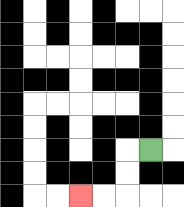{'start': '[6, 6]', 'end': '[3, 8]', 'path_directions': 'L,D,D,L,L', 'path_coordinates': '[[6, 6], [5, 6], [5, 7], [5, 8], [4, 8], [3, 8]]'}